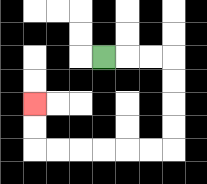{'start': '[4, 2]', 'end': '[1, 4]', 'path_directions': 'R,R,R,D,D,D,D,L,L,L,L,L,L,U,U', 'path_coordinates': '[[4, 2], [5, 2], [6, 2], [7, 2], [7, 3], [7, 4], [7, 5], [7, 6], [6, 6], [5, 6], [4, 6], [3, 6], [2, 6], [1, 6], [1, 5], [1, 4]]'}